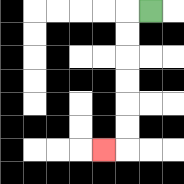{'start': '[6, 0]', 'end': '[4, 6]', 'path_directions': 'L,D,D,D,D,D,D,L', 'path_coordinates': '[[6, 0], [5, 0], [5, 1], [5, 2], [5, 3], [5, 4], [5, 5], [5, 6], [4, 6]]'}